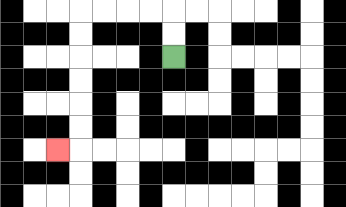{'start': '[7, 2]', 'end': '[2, 6]', 'path_directions': 'U,U,L,L,L,L,D,D,D,D,D,D,L', 'path_coordinates': '[[7, 2], [7, 1], [7, 0], [6, 0], [5, 0], [4, 0], [3, 0], [3, 1], [3, 2], [3, 3], [3, 4], [3, 5], [3, 6], [2, 6]]'}